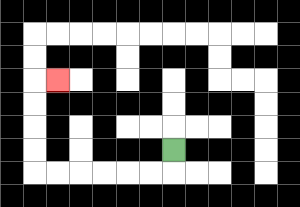{'start': '[7, 6]', 'end': '[2, 3]', 'path_directions': 'D,L,L,L,L,L,L,U,U,U,U,R', 'path_coordinates': '[[7, 6], [7, 7], [6, 7], [5, 7], [4, 7], [3, 7], [2, 7], [1, 7], [1, 6], [1, 5], [1, 4], [1, 3], [2, 3]]'}